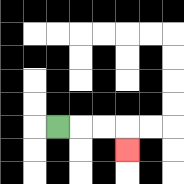{'start': '[2, 5]', 'end': '[5, 6]', 'path_directions': 'R,R,R,D', 'path_coordinates': '[[2, 5], [3, 5], [4, 5], [5, 5], [5, 6]]'}